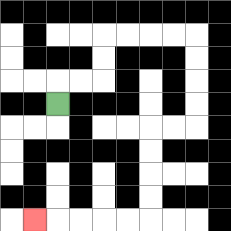{'start': '[2, 4]', 'end': '[1, 9]', 'path_directions': 'U,R,R,U,U,R,R,R,R,D,D,D,D,L,L,D,D,D,D,L,L,L,L,L', 'path_coordinates': '[[2, 4], [2, 3], [3, 3], [4, 3], [4, 2], [4, 1], [5, 1], [6, 1], [7, 1], [8, 1], [8, 2], [8, 3], [8, 4], [8, 5], [7, 5], [6, 5], [6, 6], [6, 7], [6, 8], [6, 9], [5, 9], [4, 9], [3, 9], [2, 9], [1, 9]]'}